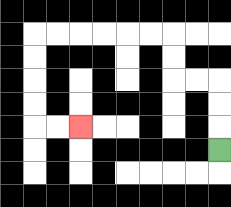{'start': '[9, 6]', 'end': '[3, 5]', 'path_directions': 'U,U,U,L,L,U,U,L,L,L,L,L,L,D,D,D,D,R,R', 'path_coordinates': '[[9, 6], [9, 5], [9, 4], [9, 3], [8, 3], [7, 3], [7, 2], [7, 1], [6, 1], [5, 1], [4, 1], [3, 1], [2, 1], [1, 1], [1, 2], [1, 3], [1, 4], [1, 5], [2, 5], [3, 5]]'}